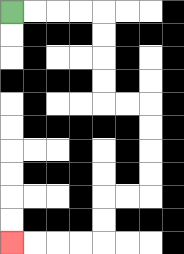{'start': '[0, 0]', 'end': '[0, 10]', 'path_directions': 'R,R,R,R,D,D,D,D,R,R,D,D,D,D,L,L,D,D,L,L,L,L', 'path_coordinates': '[[0, 0], [1, 0], [2, 0], [3, 0], [4, 0], [4, 1], [4, 2], [4, 3], [4, 4], [5, 4], [6, 4], [6, 5], [6, 6], [6, 7], [6, 8], [5, 8], [4, 8], [4, 9], [4, 10], [3, 10], [2, 10], [1, 10], [0, 10]]'}